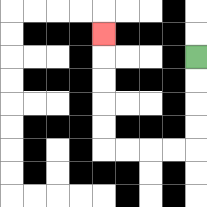{'start': '[8, 2]', 'end': '[4, 1]', 'path_directions': 'D,D,D,D,L,L,L,L,U,U,U,U,U', 'path_coordinates': '[[8, 2], [8, 3], [8, 4], [8, 5], [8, 6], [7, 6], [6, 6], [5, 6], [4, 6], [4, 5], [4, 4], [4, 3], [4, 2], [4, 1]]'}